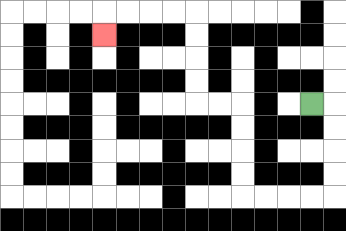{'start': '[13, 4]', 'end': '[4, 1]', 'path_directions': 'R,D,D,D,D,L,L,L,L,U,U,U,U,L,L,U,U,U,U,L,L,L,L,D', 'path_coordinates': '[[13, 4], [14, 4], [14, 5], [14, 6], [14, 7], [14, 8], [13, 8], [12, 8], [11, 8], [10, 8], [10, 7], [10, 6], [10, 5], [10, 4], [9, 4], [8, 4], [8, 3], [8, 2], [8, 1], [8, 0], [7, 0], [6, 0], [5, 0], [4, 0], [4, 1]]'}